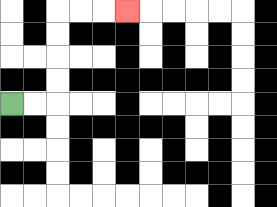{'start': '[0, 4]', 'end': '[5, 0]', 'path_directions': 'R,R,U,U,U,U,R,R,R', 'path_coordinates': '[[0, 4], [1, 4], [2, 4], [2, 3], [2, 2], [2, 1], [2, 0], [3, 0], [4, 0], [5, 0]]'}